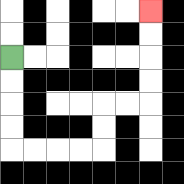{'start': '[0, 2]', 'end': '[6, 0]', 'path_directions': 'D,D,D,D,R,R,R,R,U,U,R,R,U,U,U,U', 'path_coordinates': '[[0, 2], [0, 3], [0, 4], [0, 5], [0, 6], [1, 6], [2, 6], [3, 6], [4, 6], [4, 5], [4, 4], [5, 4], [6, 4], [6, 3], [6, 2], [6, 1], [6, 0]]'}